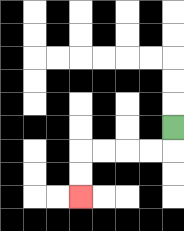{'start': '[7, 5]', 'end': '[3, 8]', 'path_directions': 'D,L,L,L,L,D,D', 'path_coordinates': '[[7, 5], [7, 6], [6, 6], [5, 6], [4, 6], [3, 6], [3, 7], [3, 8]]'}